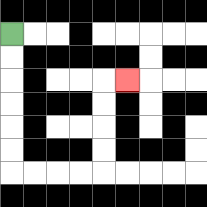{'start': '[0, 1]', 'end': '[5, 3]', 'path_directions': 'D,D,D,D,D,D,R,R,R,R,U,U,U,U,R', 'path_coordinates': '[[0, 1], [0, 2], [0, 3], [0, 4], [0, 5], [0, 6], [0, 7], [1, 7], [2, 7], [3, 7], [4, 7], [4, 6], [4, 5], [4, 4], [4, 3], [5, 3]]'}